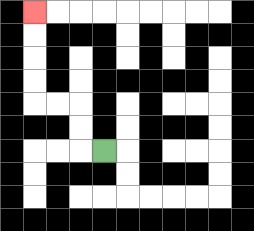{'start': '[4, 6]', 'end': '[1, 0]', 'path_directions': 'L,U,U,L,L,U,U,U,U', 'path_coordinates': '[[4, 6], [3, 6], [3, 5], [3, 4], [2, 4], [1, 4], [1, 3], [1, 2], [1, 1], [1, 0]]'}